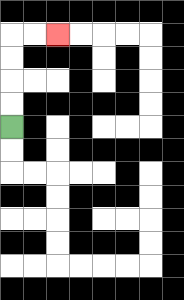{'start': '[0, 5]', 'end': '[2, 1]', 'path_directions': 'U,U,U,U,R,R', 'path_coordinates': '[[0, 5], [0, 4], [0, 3], [0, 2], [0, 1], [1, 1], [2, 1]]'}